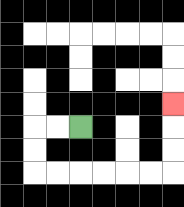{'start': '[3, 5]', 'end': '[7, 4]', 'path_directions': 'L,L,D,D,R,R,R,R,R,R,U,U,U', 'path_coordinates': '[[3, 5], [2, 5], [1, 5], [1, 6], [1, 7], [2, 7], [3, 7], [4, 7], [5, 7], [6, 7], [7, 7], [7, 6], [7, 5], [7, 4]]'}